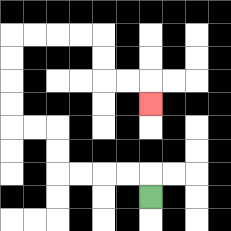{'start': '[6, 8]', 'end': '[6, 4]', 'path_directions': 'U,L,L,L,L,U,U,L,L,U,U,U,U,R,R,R,R,D,D,R,R,D', 'path_coordinates': '[[6, 8], [6, 7], [5, 7], [4, 7], [3, 7], [2, 7], [2, 6], [2, 5], [1, 5], [0, 5], [0, 4], [0, 3], [0, 2], [0, 1], [1, 1], [2, 1], [3, 1], [4, 1], [4, 2], [4, 3], [5, 3], [6, 3], [6, 4]]'}